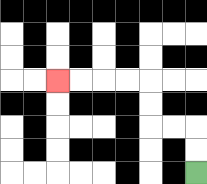{'start': '[8, 7]', 'end': '[2, 3]', 'path_directions': 'U,U,L,L,U,U,L,L,L,L', 'path_coordinates': '[[8, 7], [8, 6], [8, 5], [7, 5], [6, 5], [6, 4], [6, 3], [5, 3], [4, 3], [3, 3], [2, 3]]'}